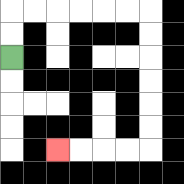{'start': '[0, 2]', 'end': '[2, 6]', 'path_directions': 'U,U,R,R,R,R,R,R,D,D,D,D,D,D,L,L,L,L', 'path_coordinates': '[[0, 2], [0, 1], [0, 0], [1, 0], [2, 0], [3, 0], [4, 0], [5, 0], [6, 0], [6, 1], [6, 2], [6, 3], [6, 4], [6, 5], [6, 6], [5, 6], [4, 6], [3, 6], [2, 6]]'}